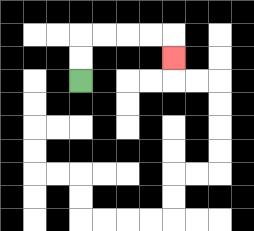{'start': '[3, 3]', 'end': '[7, 2]', 'path_directions': 'U,U,R,R,R,R,D', 'path_coordinates': '[[3, 3], [3, 2], [3, 1], [4, 1], [5, 1], [6, 1], [7, 1], [7, 2]]'}